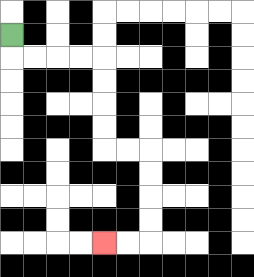{'start': '[0, 1]', 'end': '[4, 10]', 'path_directions': 'D,R,R,R,R,D,D,D,D,R,R,D,D,D,D,L,L', 'path_coordinates': '[[0, 1], [0, 2], [1, 2], [2, 2], [3, 2], [4, 2], [4, 3], [4, 4], [4, 5], [4, 6], [5, 6], [6, 6], [6, 7], [6, 8], [6, 9], [6, 10], [5, 10], [4, 10]]'}